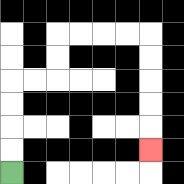{'start': '[0, 7]', 'end': '[6, 6]', 'path_directions': 'U,U,U,U,R,R,U,U,R,R,R,R,D,D,D,D,D', 'path_coordinates': '[[0, 7], [0, 6], [0, 5], [0, 4], [0, 3], [1, 3], [2, 3], [2, 2], [2, 1], [3, 1], [4, 1], [5, 1], [6, 1], [6, 2], [6, 3], [6, 4], [6, 5], [6, 6]]'}